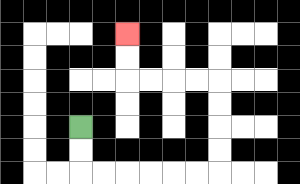{'start': '[3, 5]', 'end': '[5, 1]', 'path_directions': 'D,D,R,R,R,R,R,R,U,U,U,U,L,L,L,L,U,U', 'path_coordinates': '[[3, 5], [3, 6], [3, 7], [4, 7], [5, 7], [6, 7], [7, 7], [8, 7], [9, 7], [9, 6], [9, 5], [9, 4], [9, 3], [8, 3], [7, 3], [6, 3], [5, 3], [5, 2], [5, 1]]'}